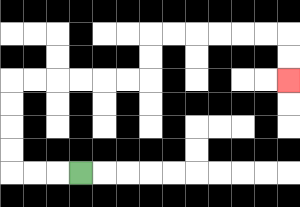{'start': '[3, 7]', 'end': '[12, 3]', 'path_directions': 'L,L,L,U,U,U,U,R,R,R,R,R,R,U,U,R,R,R,R,R,R,D,D', 'path_coordinates': '[[3, 7], [2, 7], [1, 7], [0, 7], [0, 6], [0, 5], [0, 4], [0, 3], [1, 3], [2, 3], [3, 3], [4, 3], [5, 3], [6, 3], [6, 2], [6, 1], [7, 1], [8, 1], [9, 1], [10, 1], [11, 1], [12, 1], [12, 2], [12, 3]]'}